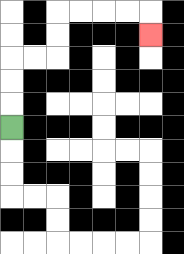{'start': '[0, 5]', 'end': '[6, 1]', 'path_directions': 'U,U,U,R,R,U,U,R,R,R,R,D', 'path_coordinates': '[[0, 5], [0, 4], [0, 3], [0, 2], [1, 2], [2, 2], [2, 1], [2, 0], [3, 0], [4, 0], [5, 0], [6, 0], [6, 1]]'}